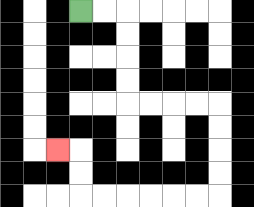{'start': '[3, 0]', 'end': '[2, 6]', 'path_directions': 'R,R,D,D,D,D,R,R,R,R,D,D,D,D,L,L,L,L,L,L,U,U,L', 'path_coordinates': '[[3, 0], [4, 0], [5, 0], [5, 1], [5, 2], [5, 3], [5, 4], [6, 4], [7, 4], [8, 4], [9, 4], [9, 5], [9, 6], [9, 7], [9, 8], [8, 8], [7, 8], [6, 8], [5, 8], [4, 8], [3, 8], [3, 7], [3, 6], [2, 6]]'}